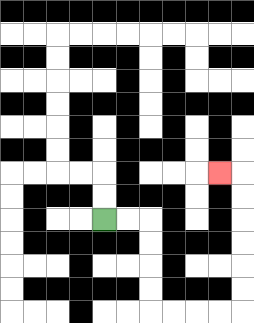{'start': '[4, 9]', 'end': '[9, 7]', 'path_directions': 'R,R,D,D,D,D,R,R,R,R,U,U,U,U,U,U,L', 'path_coordinates': '[[4, 9], [5, 9], [6, 9], [6, 10], [6, 11], [6, 12], [6, 13], [7, 13], [8, 13], [9, 13], [10, 13], [10, 12], [10, 11], [10, 10], [10, 9], [10, 8], [10, 7], [9, 7]]'}